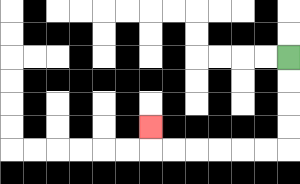{'start': '[12, 2]', 'end': '[6, 5]', 'path_directions': 'D,D,D,D,L,L,L,L,L,L,U', 'path_coordinates': '[[12, 2], [12, 3], [12, 4], [12, 5], [12, 6], [11, 6], [10, 6], [9, 6], [8, 6], [7, 6], [6, 6], [6, 5]]'}